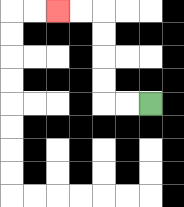{'start': '[6, 4]', 'end': '[2, 0]', 'path_directions': 'L,L,U,U,U,U,L,L', 'path_coordinates': '[[6, 4], [5, 4], [4, 4], [4, 3], [4, 2], [4, 1], [4, 0], [3, 0], [2, 0]]'}